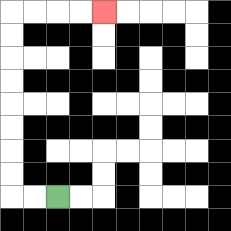{'start': '[2, 8]', 'end': '[4, 0]', 'path_directions': 'L,L,U,U,U,U,U,U,U,U,R,R,R,R', 'path_coordinates': '[[2, 8], [1, 8], [0, 8], [0, 7], [0, 6], [0, 5], [0, 4], [0, 3], [0, 2], [0, 1], [0, 0], [1, 0], [2, 0], [3, 0], [4, 0]]'}